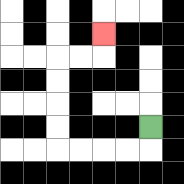{'start': '[6, 5]', 'end': '[4, 1]', 'path_directions': 'D,L,L,L,L,U,U,U,U,R,R,U', 'path_coordinates': '[[6, 5], [6, 6], [5, 6], [4, 6], [3, 6], [2, 6], [2, 5], [2, 4], [2, 3], [2, 2], [3, 2], [4, 2], [4, 1]]'}